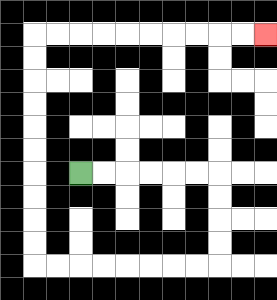{'start': '[3, 7]', 'end': '[11, 1]', 'path_directions': 'R,R,R,R,R,R,D,D,D,D,L,L,L,L,L,L,L,L,U,U,U,U,U,U,U,U,U,U,R,R,R,R,R,R,R,R,R,R', 'path_coordinates': '[[3, 7], [4, 7], [5, 7], [6, 7], [7, 7], [8, 7], [9, 7], [9, 8], [9, 9], [9, 10], [9, 11], [8, 11], [7, 11], [6, 11], [5, 11], [4, 11], [3, 11], [2, 11], [1, 11], [1, 10], [1, 9], [1, 8], [1, 7], [1, 6], [1, 5], [1, 4], [1, 3], [1, 2], [1, 1], [2, 1], [3, 1], [4, 1], [5, 1], [6, 1], [7, 1], [8, 1], [9, 1], [10, 1], [11, 1]]'}